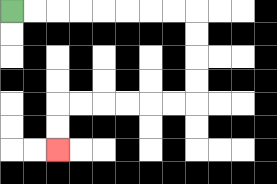{'start': '[0, 0]', 'end': '[2, 6]', 'path_directions': 'R,R,R,R,R,R,R,R,D,D,D,D,L,L,L,L,L,L,D,D', 'path_coordinates': '[[0, 0], [1, 0], [2, 0], [3, 0], [4, 0], [5, 0], [6, 0], [7, 0], [8, 0], [8, 1], [8, 2], [8, 3], [8, 4], [7, 4], [6, 4], [5, 4], [4, 4], [3, 4], [2, 4], [2, 5], [2, 6]]'}